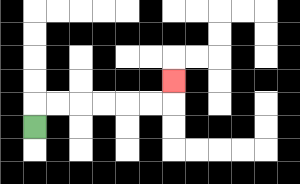{'start': '[1, 5]', 'end': '[7, 3]', 'path_directions': 'U,R,R,R,R,R,R,U', 'path_coordinates': '[[1, 5], [1, 4], [2, 4], [3, 4], [4, 4], [5, 4], [6, 4], [7, 4], [7, 3]]'}